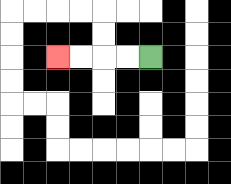{'start': '[6, 2]', 'end': '[2, 2]', 'path_directions': 'L,L,L,L', 'path_coordinates': '[[6, 2], [5, 2], [4, 2], [3, 2], [2, 2]]'}